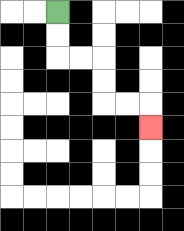{'start': '[2, 0]', 'end': '[6, 5]', 'path_directions': 'D,D,R,R,D,D,R,R,D', 'path_coordinates': '[[2, 0], [2, 1], [2, 2], [3, 2], [4, 2], [4, 3], [4, 4], [5, 4], [6, 4], [6, 5]]'}